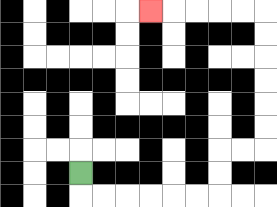{'start': '[3, 7]', 'end': '[6, 0]', 'path_directions': 'D,R,R,R,R,R,R,U,U,R,R,U,U,U,U,U,U,L,L,L,L,L', 'path_coordinates': '[[3, 7], [3, 8], [4, 8], [5, 8], [6, 8], [7, 8], [8, 8], [9, 8], [9, 7], [9, 6], [10, 6], [11, 6], [11, 5], [11, 4], [11, 3], [11, 2], [11, 1], [11, 0], [10, 0], [9, 0], [8, 0], [7, 0], [6, 0]]'}